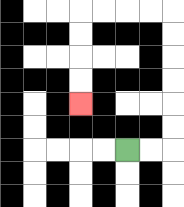{'start': '[5, 6]', 'end': '[3, 4]', 'path_directions': 'R,R,U,U,U,U,U,U,L,L,L,L,D,D,D,D', 'path_coordinates': '[[5, 6], [6, 6], [7, 6], [7, 5], [7, 4], [7, 3], [7, 2], [7, 1], [7, 0], [6, 0], [5, 0], [4, 0], [3, 0], [3, 1], [3, 2], [3, 3], [3, 4]]'}